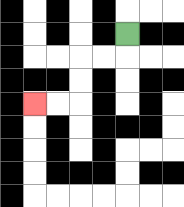{'start': '[5, 1]', 'end': '[1, 4]', 'path_directions': 'D,L,L,D,D,L,L', 'path_coordinates': '[[5, 1], [5, 2], [4, 2], [3, 2], [3, 3], [3, 4], [2, 4], [1, 4]]'}